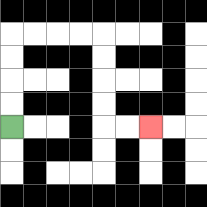{'start': '[0, 5]', 'end': '[6, 5]', 'path_directions': 'U,U,U,U,R,R,R,R,D,D,D,D,R,R', 'path_coordinates': '[[0, 5], [0, 4], [0, 3], [0, 2], [0, 1], [1, 1], [2, 1], [3, 1], [4, 1], [4, 2], [4, 3], [4, 4], [4, 5], [5, 5], [6, 5]]'}